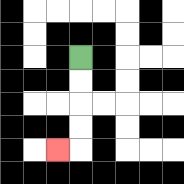{'start': '[3, 2]', 'end': '[2, 6]', 'path_directions': 'D,D,D,D,L', 'path_coordinates': '[[3, 2], [3, 3], [3, 4], [3, 5], [3, 6], [2, 6]]'}